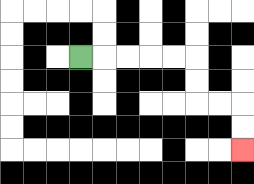{'start': '[3, 2]', 'end': '[10, 6]', 'path_directions': 'R,R,R,R,R,D,D,R,R,D,D', 'path_coordinates': '[[3, 2], [4, 2], [5, 2], [6, 2], [7, 2], [8, 2], [8, 3], [8, 4], [9, 4], [10, 4], [10, 5], [10, 6]]'}